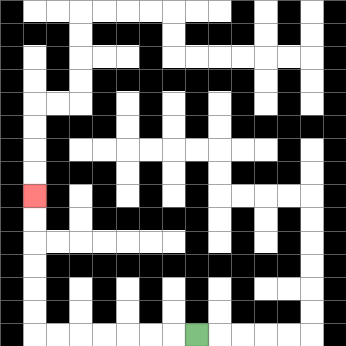{'start': '[8, 14]', 'end': '[1, 8]', 'path_directions': 'L,L,L,L,L,L,L,U,U,U,U,U,U', 'path_coordinates': '[[8, 14], [7, 14], [6, 14], [5, 14], [4, 14], [3, 14], [2, 14], [1, 14], [1, 13], [1, 12], [1, 11], [1, 10], [1, 9], [1, 8]]'}